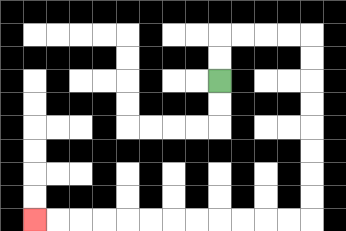{'start': '[9, 3]', 'end': '[1, 9]', 'path_directions': 'U,U,R,R,R,R,D,D,D,D,D,D,D,D,L,L,L,L,L,L,L,L,L,L,L,L', 'path_coordinates': '[[9, 3], [9, 2], [9, 1], [10, 1], [11, 1], [12, 1], [13, 1], [13, 2], [13, 3], [13, 4], [13, 5], [13, 6], [13, 7], [13, 8], [13, 9], [12, 9], [11, 9], [10, 9], [9, 9], [8, 9], [7, 9], [6, 9], [5, 9], [4, 9], [3, 9], [2, 9], [1, 9]]'}